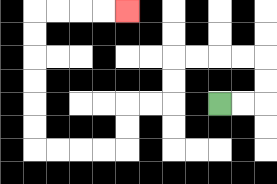{'start': '[9, 4]', 'end': '[5, 0]', 'path_directions': 'R,R,U,U,L,L,L,L,D,D,L,L,D,D,L,L,L,L,U,U,U,U,U,U,R,R,R,R', 'path_coordinates': '[[9, 4], [10, 4], [11, 4], [11, 3], [11, 2], [10, 2], [9, 2], [8, 2], [7, 2], [7, 3], [7, 4], [6, 4], [5, 4], [5, 5], [5, 6], [4, 6], [3, 6], [2, 6], [1, 6], [1, 5], [1, 4], [1, 3], [1, 2], [1, 1], [1, 0], [2, 0], [3, 0], [4, 0], [5, 0]]'}